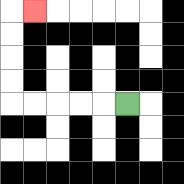{'start': '[5, 4]', 'end': '[1, 0]', 'path_directions': 'L,L,L,L,L,U,U,U,U,R', 'path_coordinates': '[[5, 4], [4, 4], [3, 4], [2, 4], [1, 4], [0, 4], [0, 3], [0, 2], [0, 1], [0, 0], [1, 0]]'}